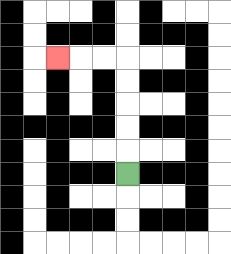{'start': '[5, 7]', 'end': '[2, 2]', 'path_directions': 'U,U,U,U,U,L,L,L', 'path_coordinates': '[[5, 7], [5, 6], [5, 5], [5, 4], [5, 3], [5, 2], [4, 2], [3, 2], [2, 2]]'}